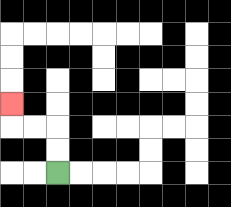{'start': '[2, 7]', 'end': '[0, 4]', 'path_directions': 'U,U,L,L,U', 'path_coordinates': '[[2, 7], [2, 6], [2, 5], [1, 5], [0, 5], [0, 4]]'}